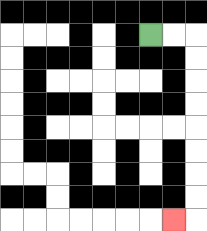{'start': '[6, 1]', 'end': '[7, 9]', 'path_directions': 'R,R,D,D,D,D,D,D,D,D,L', 'path_coordinates': '[[6, 1], [7, 1], [8, 1], [8, 2], [8, 3], [8, 4], [8, 5], [8, 6], [8, 7], [8, 8], [8, 9], [7, 9]]'}